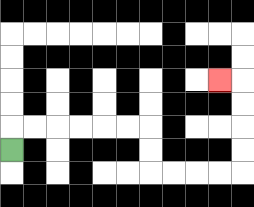{'start': '[0, 6]', 'end': '[9, 3]', 'path_directions': 'U,R,R,R,R,R,R,D,D,R,R,R,R,U,U,U,U,L', 'path_coordinates': '[[0, 6], [0, 5], [1, 5], [2, 5], [3, 5], [4, 5], [5, 5], [6, 5], [6, 6], [6, 7], [7, 7], [8, 7], [9, 7], [10, 7], [10, 6], [10, 5], [10, 4], [10, 3], [9, 3]]'}